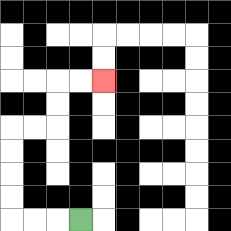{'start': '[3, 9]', 'end': '[4, 3]', 'path_directions': 'L,L,L,U,U,U,U,R,R,U,U,R,R', 'path_coordinates': '[[3, 9], [2, 9], [1, 9], [0, 9], [0, 8], [0, 7], [0, 6], [0, 5], [1, 5], [2, 5], [2, 4], [2, 3], [3, 3], [4, 3]]'}